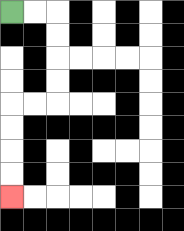{'start': '[0, 0]', 'end': '[0, 8]', 'path_directions': 'R,R,D,D,D,D,L,L,D,D,D,D', 'path_coordinates': '[[0, 0], [1, 0], [2, 0], [2, 1], [2, 2], [2, 3], [2, 4], [1, 4], [0, 4], [0, 5], [0, 6], [0, 7], [0, 8]]'}